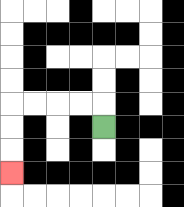{'start': '[4, 5]', 'end': '[0, 7]', 'path_directions': 'U,L,L,L,L,D,D,D', 'path_coordinates': '[[4, 5], [4, 4], [3, 4], [2, 4], [1, 4], [0, 4], [0, 5], [0, 6], [0, 7]]'}